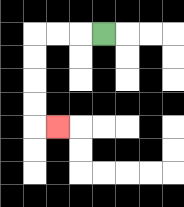{'start': '[4, 1]', 'end': '[2, 5]', 'path_directions': 'L,L,L,D,D,D,D,R', 'path_coordinates': '[[4, 1], [3, 1], [2, 1], [1, 1], [1, 2], [1, 3], [1, 4], [1, 5], [2, 5]]'}